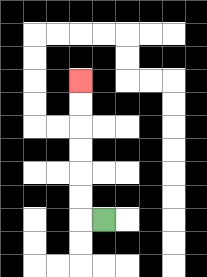{'start': '[4, 9]', 'end': '[3, 3]', 'path_directions': 'L,U,U,U,U,U,U', 'path_coordinates': '[[4, 9], [3, 9], [3, 8], [3, 7], [3, 6], [3, 5], [3, 4], [3, 3]]'}